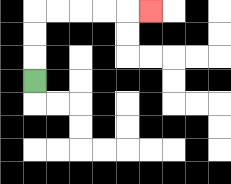{'start': '[1, 3]', 'end': '[6, 0]', 'path_directions': 'U,U,U,R,R,R,R,R', 'path_coordinates': '[[1, 3], [1, 2], [1, 1], [1, 0], [2, 0], [3, 0], [4, 0], [5, 0], [6, 0]]'}